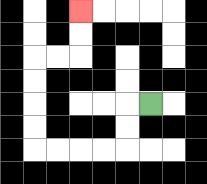{'start': '[6, 4]', 'end': '[3, 0]', 'path_directions': 'L,D,D,L,L,L,L,U,U,U,U,R,R,U,U', 'path_coordinates': '[[6, 4], [5, 4], [5, 5], [5, 6], [4, 6], [3, 6], [2, 6], [1, 6], [1, 5], [1, 4], [1, 3], [1, 2], [2, 2], [3, 2], [3, 1], [3, 0]]'}